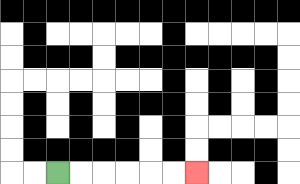{'start': '[2, 7]', 'end': '[8, 7]', 'path_directions': 'R,R,R,R,R,R', 'path_coordinates': '[[2, 7], [3, 7], [4, 7], [5, 7], [6, 7], [7, 7], [8, 7]]'}